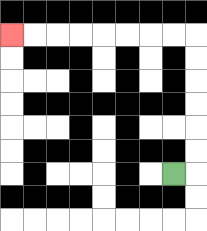{'start': '[7, 7]', 'end': '[0, 1]', 'path_directions': 'R,U,U,U,U,U,U,L,L,L,L,L,L,L,L', 'path_coordinates': '[[7, 7], [8, 7], [8, 6], [8, 5], [8, 4], [8, 3], [8, 2], [8, 1], [7, 1], [6, 1], [5, 1], [4, 1], [3, 1], [2, 1], [1, 1], [0, 1]]'}